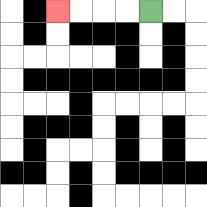{'start': '[6, 0]', 'end': '[2, 0]', 'path_directions': 'L,L,L,L', 'path_coordinates': '[[6, 0], [5, 0], [4, 0], [3, 0], [2, 0]]'}